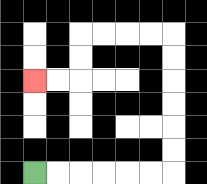{'start': '[1, 7]', 'end': '[1, 3]', 'path_directions': 'R,R,R,R,R,R,U,U,U,U,U,U,L,L,L,L,D,D,L,L', 'path_coordinates': '[[1, 7], [2, 7], [3, 7], [4, 7], [5, 7], [6, 7], [7, 7], [7, 6], [7, 5], [7, 4], [7, 3], [7, 2], [7, 1], [6, 1], [5, 1], [4, 1], [3, 1], [3, 2], [3, 3], [2, 3], [1, 3]]'}